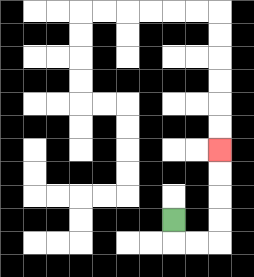{'start': '[7, 9]', 'end': '[9, 6]', 'path_directions': 'D,R,R,U,U,U,U', 'path_coordinates': '[[7, 9], [7, 10], [8, 10], [9, 10], [9, 9], [9, 8], [9, 7], [9, 6]]'}